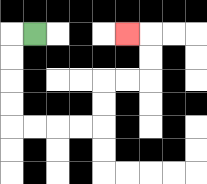{'start': '[1, 1]', 'end': '[5, 1]', 'path_directions': 'L,D,D,D,D,R,R,R,R,U,U,R,R,U,U,L', 'path_coordinates': '[[1, 1], [0, 1], [0, 2], [0, 3], [0, 4], [0, 5], [1, 5], [2, 5], [3, 5], [4, 5], [4, 4], [4, 3], [5, 3], [6, 3], [6, 2], [6, 1], [5, 1]]'}